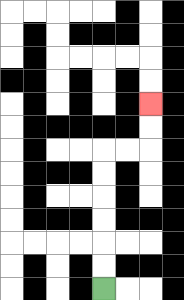{'start': '[4, 12]', 'end': '[6, 4]', 'path_directions': 'U,U,U,U,U,U,R,R,U,U', 'path_coordinates': '[[4, 12], [4, 11], [4, 10], [4, 9], [4, 8], [4, 7], [4, 6], [5, 6], [6, 6], [6, 5], [6, 4]]'}